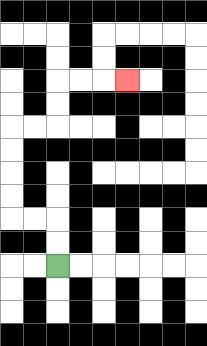{'start': '[2, 11]', 'end': '[5, 3]', 'path_directions': 'U,U,L,L,U,U,U,U,R,R,U,U,R,R,R', 'path_coordinates': '[[2, 11], [2, 10], [2, 9], [1, 9], [0, 9], [0, 8], [0, 7], [0, 6], [0, 5], [1, 5], [2, 5], [2, 4], [2, 3], [3, 3], [4, 3], [5, 3]]'}